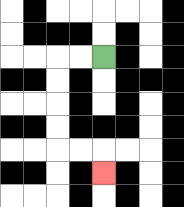{'start': '[4, 2]', 'end': '[4, 7]', 'path_directions': 'L,L,D,D,D,D,R,R,D', 'path_coordinates': '[[4, 2], [3, 2], [2, 2], [2, 3], [2, 4], [2, 5], [2, 6], [3, 6], [4, 6], [4, 7]]'}